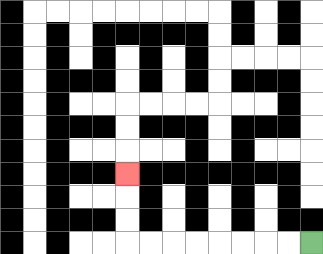{'start': '[13, 10]', 'end': '[5, 7]', 'path_directions': 'L,L,L,L,L,L,L,L,U,U,U', 'path_coordinates': '[[13, 10], [12, 10], [11, 10], [10, 10], [9, 10], [8, 10], [7, 10], [6, 10], [5, 10], [5, 9], [5, 8], [5, 7]]'}